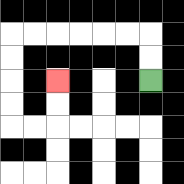{'start': '[6, 3]', 'end': '[2, 3]', 'path_directions': 'U,U,L,L,L,L,L,L,D,D,D,D,R,R,U,U', 'path_coordinates': '[[6, 3], [6, 2], [6, 1], [5, 1], [4, 1], [3, 1], [2, 1], [1, 1], [0, 1], [0, 2], [0, 3], [0, 4], [0, 5], [1, 5], [2, 5], [2, 4], [2, 3]]'}